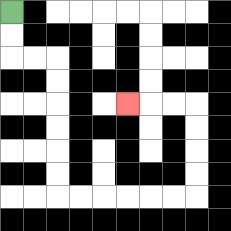{'start': '[0, 0]', 'end': '[5, 4]', 'path_directions': 'D,D,R,R,D,D,D,D,D,D,R,R,R,R,R,R,U,U,U,U,L,L,L', 'path_coordinates': '[[0, 0], [0, 1], [0, 2], [1, 2], [2, 2], [2, 3], [2, 4], [2, 5], [2, 6], [2, 7], [2, 8], [3, 8], [4, 8], [5, 8], [6, 8], [7, 8], [8, 8], [8, 7], [8, 6], [8, 5], [8, 4], [7, 4], [6, 4], [5, 4]]'}